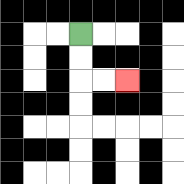{'start': '[3, 1]', 'end': '[5, 3]', 'path_directions': 'D,D,R,R', 'path_coordinates': '[[3, 1], [3, 2], [3, 3], [4, 3], [5, 3]]'}